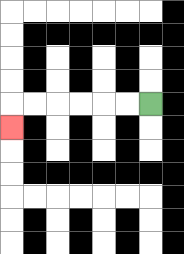{'start': '[6, 4]', 'end': '[0, 5]', 'path_directions': 'L,L,L,L,L,L,D', 'path_coordinates': '[[6, 4], [5, 4], [4, 4], [3, 4], [2, 4], [1, 4], [0, 4], [0, 5]]'}